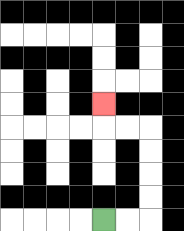{'start': '[4, 9]', 'end': '[4, 4]', 'path_directions': 'R,R,U,U,U,U,L,L,U', 'path_coordinates': '[[4, 9], [5, 9], [6, 9], [6, 8], [6, 7], [6, 6], [6, 5], [5, 5], [4, 5], [4, 4]]'}